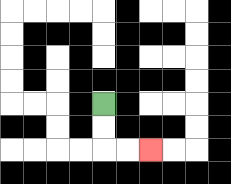{'start': '[4, 4]', 'end': '[6, 6]', 'path_directions': 'D,D,R,R', 'path_coordinates': '[[4, 4], [4, 5], [4, 6], [5, 6], [6, 6]]'}